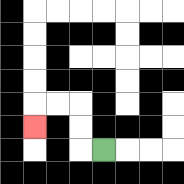{'start': '[4, 6]', 'end': '[1, 5]', 'path_directions': 'L,U,U,L,L,D', 'path_coordinates': '[[4, 6], [3, 6], [3, 5], [3, 4], [2, 4], [1, 4], [1, 5]]'}